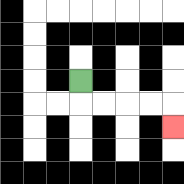{'start': '[3, 3]', 'end': '[7, 5]', 'path_directions': 'D,R,R,R,R,D', 'path_coordinates': '[[3, 3], [3, 4], [4, 4], [5, 4], [6, 4], [7, 4], [7, 5]]'}